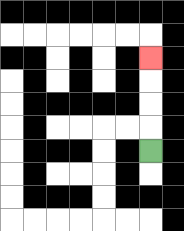{'start': '[6, 6]', 'end': '[6, 2]', 'path_directions': 'U,U,U,U', 'path_coordinates': '[[6, 6], [6, 5], [6, 4], [6, 3], [6, 2]]'}